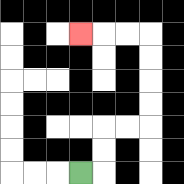{'start': '[3, 7]', 'end': '[3, 1]', 'path_directions': 'R,U,U,R,R,U,U,U,U,L,L,L', 'path_coordinates': '[[3, 7], [4, 7], [4, 6], [4, 5], [5, 5], [6, 5], [6, 4], [6, 3], [6, 2], [6, 1], [5, 1], [4, 1], [3, 1]]'}